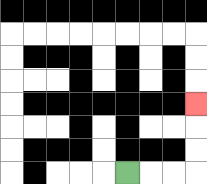{'start': '[5, 7]', 'end': '[8, 4]', 'path_directions': 'R,R,R,U,U,U', 'path_coordinates': '[[5, 7], [6, 7], [7, 7], [8, 7], [8, 6], [8, 5], [8, 4]]'}